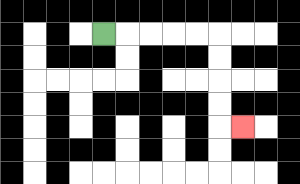{'start': '[4, 1]', 'end': '[10, 5]', 'path_directions': 'R,R,R,R,R,D,D,D,D,R', 'path_coordinates': '[[4, 1], [5, 1], [6, 1], [7, 1], [8, 1], [9, 1], [9, 2], [9, 3], [9, 4], [9, 5], [10, 5]]'}